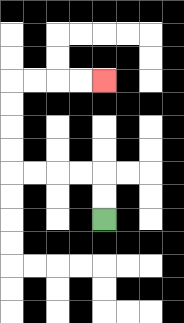{'start': '[4, 9]', 'end': '[4, 3]', 'path_directions': 'U,U,L,L,L,L,U,U,U,U,R,R,R,R', 'path_coordinates': '[[4, 9], [4, 8], [4, 7], [3, 7], [2, 7], [1, 7], [0, 7], [0, 6], [0, 5], [0, 4], [0, 3], [1, 3], [2, 3], [3, 3], [4, 3]]'}